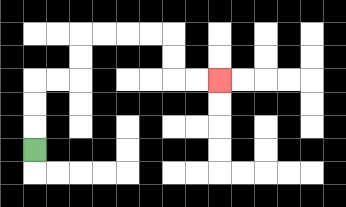{'start': '[1, 6]', 'end': '[9, 3]', 'path_directions': 'U,U,U,R,R,U,U,R,R,R,R,D,D,R,R', 'path_coordinates': '[[1, 6], [1, 5], [1, 4], [1, 3], [2, 3], [3, 3], [3, 2], [3, 1], [4, 1], [5, 1], [6, 1], [7, 1], [7, 2], [7, 3], [8, 3], [9, 3]]'}